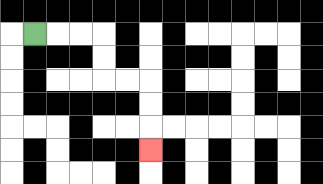{'start': '[1, 1]', 'end': '[6, 6]', 'path_directions': 'R,R,R,D,D,R,R,D,D,D', 'path_coordinates': '[[1, 1], [2, 1], [3, 1], [4, 1], [4, 2], [4, 3], [5, 3], [6, 3], [6, 4], [6, 5], [6, 6]]'}